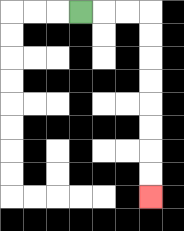{'start': '[3, 0]', 'end': '[6, 8]', 'path_directions': 'R,R,R,D,D,D,D,D,D,D,D', 'path_coordinates': '[[3, 0], [4, 0], [5, 0], [6, 0], [6, 1], [6, 2], [6, 3], [6, 4], [6, 5], [6, 6], [6, 7], [6, 8]]'}